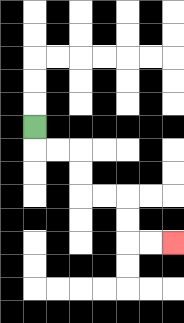{'start': '[1, 5]', 'end': '[7, 10]', 'path_directions': 'D,R,R,D,D,R,R,D,D,R,R', 'path_coordinates': '[[1, 5], [1, 6], [2, 6], [3, 6], [3, 7], [3, 8], [4, 8], [5, 8], [5, 9], [5, 10], [6, 10], [7, 10]]'}